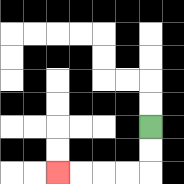{'start': '[6, 5]', 'end': '[2, 7]', 'path_directions': 'D,D,L,L,L,L', 'path_coordinates': '[[6, 5], [6, 6], [6, 7], [5, 7], [4, 7], [3, 7], [2, 7]]'}